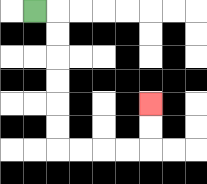{'start': '[1, 0]', 'end': '[6, 4]', 'path_directions': 'R,D,D,D,D,D,D,R,R,R,R,U,U', 'path_coordinates': '[[1, 0], [2, 0], [2, 1], [2, 2], [2, 3], [2, 4], [2, 5], [2, 6], [3, 6], [4, 6], [5, 6], [6, 6], [6, 5], [6, 4]]'}